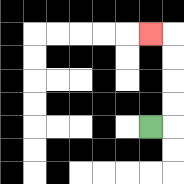{'start': '[6, 5]', 'end': '[6, 1]', 'path_directions': 'R,U,U,U,U,L', 'path_coordinates': '[[6, 5], [7, 5], [7, 4], [7, 3], [7, 2], [7, 1], [6, 1]]'}